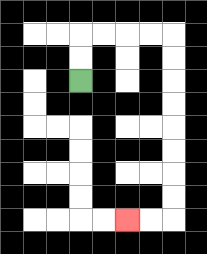{'start': '[3, 3]', 'end': '[5, 9]', 'path_directions': 'U,U,R,R,R,R,D,D,D,D,D,D,D,D,L,L', 'path_coordinates': '[[3, 3], [3, 2], [3, 1], [4, 1], [5, 1], [6, 1], [7, 1], [7, 2], [7, 3], [7, 4], [7, 5], [7, 6], [7, 7], [7, 8], [7, 9], [6, 9], [5, 9]]'}